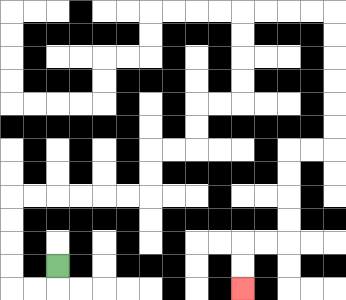{'start': '[2, 11]', 'end': '[10, 12]', 'path_directions': 'D,L,L,U,U,U,U,R,R,R,R,R,R,U,U,R,R,U,U,R,R,U,U,U,U,R,R,R,R,D,D,D,D,D,D,L,L,D,D,D,D,L,L,D,D', 'path_coordinates': '[[2, 11], [2, 12], [1, 12], [0, 12], [0, 11], [0, 10], [0, 9], [0, 8], [1, 8], [2, 8], [3, 8], [4, 8], [5, 8], [6, 8], [6, 7], [6, 6], [7, 6], [8, 6], [8, 5], [8, 4], [9, 4], [10, 4], [10, 3], [10, 2], [10, 1], [10, 0], [11, 0], [12, 0], [13, 0], [14, 0], [14, 1], [14, 2], [14, 3], [14, 4], [14, 5], [14, 6], [13, 6], [12, 6], [12, 7], [12, 8], [12, 9], [12, 10], [11, 10], [10, 10], [10, 11], [10, 12]]'}